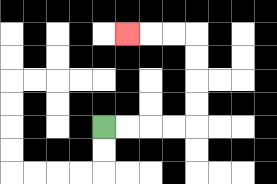{'start': '[4, 5]', 'end': '[5, 1]', 'path_directions': 'R,R,R,R,U,U,U,U,L,L,L', 'path_coordinates': '[[4, 5], [5, 5], [6, 5], [7, 5], [8, 5], [8, 4], [8, 3], [8, 2], [8, 1], [7, 1], [6, 1], [5, 1]]'}